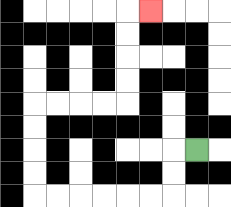{'start': '[8, 6]', 'end': '[6, 0]', 'path_directions': 'L,D,D,L,L,L,L,L,L,U,U,U,U,R,R,R,R,U,U,U,U,R', 'path_coordinates': '[[8, 6], [7, 6], [7, 7], [7, 8], [6, 8], [5, 8], [4, 8], [3, 8], [2, 8], [1, 8], [1, 7], [1, 6], [1, 5], [1, 4], [2, 4], [3, 4], [4, 4], [5, 4], [5, 3], [5, 2], [5, 1], [5, 0], [6, 0]]'}